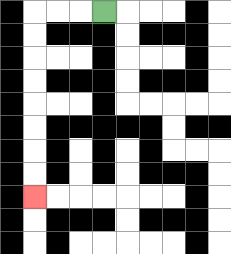{'start': '[4, 0]', 'end': '[1, 8]', 'path_directions': 'L,L,L,D,D,D,D,D,D,D,D', 'path_coordinates': '[[4, 0], [3, 0], [2, 0], [1, 0], [1, 1], [1, 2], [1, 3], [1, 4], [1, 5], [1, 6], [1, 7], [1, 8]]'}